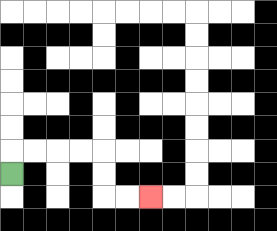{'start': '[0, 7]', 'end': '[6, 8]', 'path_directions': 'U,R,R,R,R,D,D,R,R', 'path_coordinates': '[[0, 7], [0, 6], [1, 6], [2, 6], [3, 6], [4, 6], [4, 7], [4, 8], [5, 8], [6, 8]]'}